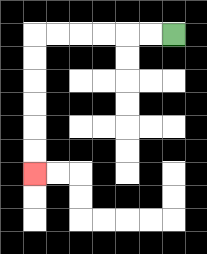{'start': '[7, 1]', 'end': '[1, 7]', 'path_directions': 'L,L,L,L,L,L,D,D,D,D,D,D', 'path_coordinates': '[[7, 1], [6, 1], [5, 1], [4, 1], [3, 1], [2, 1], [1, 1], [1, 2], [1, 3], [1, 4], [1, 5], [1, 6], [1, 7]]'}